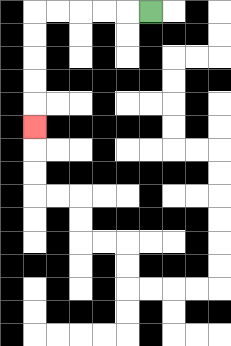{'start': '[6, 0]', 'end': '[1, 5]', 'path_directions': 'L,L,L,L,L,D,D,D,D,D', 'path_coordinates': '[[6, 0], [5, 0], [4, 0], [3, 0], [2, 0], [1, 0], [1, 1], [1, 2], [1, 3], [1, 4], [1, 5]]'}